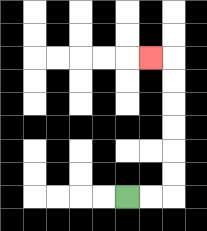{'start': '[5, 8]', 'end': '[6, 2]', 'path_directions': 'R,R,U,U,U,U,U,U,L', 'path_coordinates': '[[5, 8], [6, 8], [7, 8], [7, 7], [7, 6], [7, 5], [7, 4], [7, 3], [7, 2], [6, 2]]'}